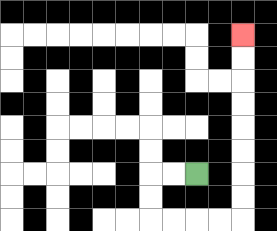{'start': '[8, 7]', 'end': '[10, 1]', 'path_directions': 'L,L,D,D,R,R,R,R,U,U,U,U,U,U,U,U', 'path_coordinates': '[[8, 7], [7, 7], [6, 7], [6, 8], [6, 9], [7, 9], [8, 9], [9, 9], [10, 9], [10, 8], [10, 7], [10, 6], [10, 5], [10, 4], [10, 3], [10, 2], [10, 1]]'}